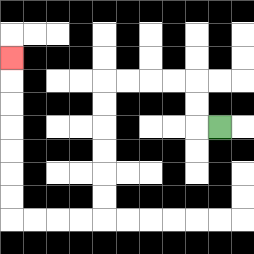{'start': '[9, 5]', 'end': '[0, 2]', 'path_directions': 'L,U,U,L,L,L,L,D,D,D,D,D,D,L,L,L,L,U,U,U,U,U,U,U', 'path_coordinates': '[[9, 5], [8, 5], [8, 4], [8, 3], [7, 3], [6, 3], [5, 3], [4, 3], [4, 4], [4, 5], [4, 6], [4, 7], [4, 8], [4, 9], [3, 9], [2, 9], [1, 9], [0, 9], [0, 8], [0, 7], [0, 6], [0, 5], [0, 4], [0, 3], [0, 2]]'}